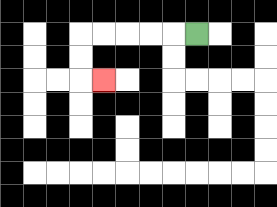{'start': '[8, 1]', 'end': '[4, 3]', 'path_directions': 'L,L,L,L,L,D,D,R', 'path_coordinates': '[[8, 1], [7, 1], [6, 1], [5, 1], [4, 1], [3, 1], [3, 2], [3, 3], [4, 3]]'}